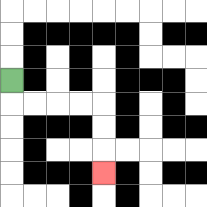{'start': '[0, 3]', 'end': '[4, 7]', 'path_directions': 'D,R,R,R,R,D,D,D', 'path_coordinates': '[[0, 3], [0, 4], [1, 4], [2, 4], [3, 4], [4, 4], [4, 5], [4, 6], [4, 7]]'}